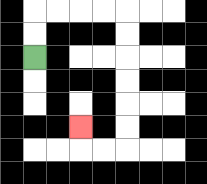{'start': '[1, 2]', 'end': '[3, 5]', 'path_directions': 'U,U,R,R,R,R,D,D,D,D,D,D,L,L,U', 'path_coordinates': '[[1, 2], [1, 1], [1, 0], [2, 0], [3, 0], [4, 0], [5, 0], [5, 1], [5, 2], [5, 3], [5, 4], [5, 5], [5, 6], [4, 6], [3, 6], [3, 5]]'}